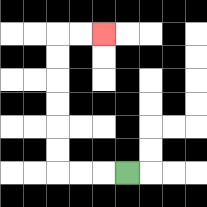{'start': '[5, 7]', 'end': '[4, 1]', 'path_directions': 'L,L,L,U,U,U,U,U,U,R,R', 'path_coordinates': '[[5, 7], [4, 7], [3, 7], [2, 7], [2, 6], [2, 5], [2, 4], [2, 3], [2, 2], [2, 1], [3, 1], [4, 1]]'}